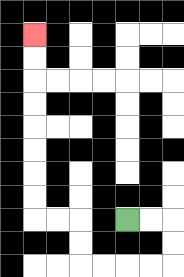{'start': '[5, 9]', 'end': '[1, 1]', 'path_directions': 'R,R,D,D,L,L,L,L,U,U,L,L,U,U,U,U,U,U,U,U', 'path_coordinates': '[[5, 9], [6, 9], [7, 9], [7, 10], [7, 11], [6, 11], [5, 11], [4, 11], [3, 11], [3, 10], [3, 9], [2, 9], [1, 9], [1, 8], [1, 7], [1, 6], [1, 5], [1, 4], [1, 3], [1, 2], [1, 1]]'}